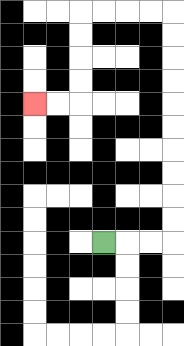{'start': '[4, 10]', 'end': '[1, 4]', 'path_directions': 'R,R,R,U,U,U,U,U,U,U,U,U,U,L,L,L,L,D,D,D,D,L,L', 'path_coordinates': '[[4, 10], [5, 10], [6, 10], [7, 10], [7, 9], [7, 8], [7, 7], [7, 6], [7, 5], [7, 4], [7, 3], [7, 2], [7, 1], [7, 0], [6, 0], [5, 0], [4, 0], [3, 0], [3, 1], [3, 2], [3, 3], [3, 4], [2, 4], [1, 4]]'}